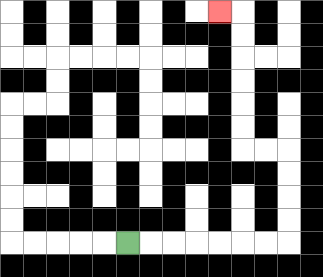{'start': '[5, 10]', 'end': '[9, 0]', 'path_directions': 'R,R,R,R,R,R,R,U,U,U,U,L,L,U,U,U,U,U,U,L', 'path_coordinates': '[[5, 10], [6, 10], [7, 10], [8, 10], [9, 10], [10, 10], [11, 10], [12, 10], [12, 9], [12, 8], [12, 7], [12, 6], [11, 6], [10, 6], [10, 5], [10, 4], [10, 3], [10, 2], [10, 1], [10, 0], [9, 0]]'}